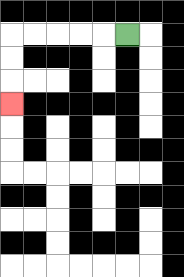{'start': '[5, 1]', 'end': '[0, 4]', 'path_directions': 'L,L,L,L,L,D,D,D', 'path_coordinates': '[[5, 1], [4, 1], [3, 1], [2, 1], [1, 1], [0, 1], [0, 2], [0, 3], [0, 4]]'}